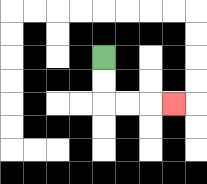{'start': '[4, 2]', 'end': '[7, 4]', 'path_directions': 'D,D,R,R,R', 'path_coordinates': '[[4, 2], [4, 3], [4, 4], [5, 4], [6, 4], [7, 4]]'}